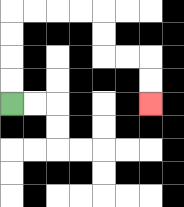{'start': '[0, 4]', 'end': '[6, 4]', 'path_directions': 'U,U,U,U,R,R,R,R,D,D,R,R,D,D', 'path_coordinates': '[[0, 4], [0, 3], [0, 2], [0, 1], [0, 0], [1, 0], [2, 0], [3, 0], [4, 0], [4, 1], [4, 2], [5, 2], [6, 2], [6, 3], [6, 4]]'}